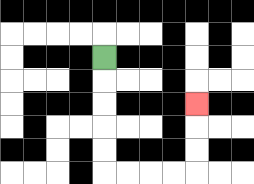{'start': '[4, 2]', 'end': '[8, 4]', 'path_directions': 'D,D,D,D,D,R,R,R,R,U,U,U', 'path_coordinates': '[[4, 2], [4, 3], [4, 4], [4, 5], [4, 6], [4, 7], [5, 7], [6, 7], [7, 7], [8, 7], [8, 6], [8, 5], [8, 4]]'}